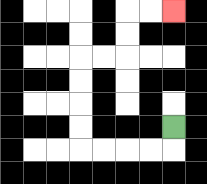{'start': '[7, 5]', 'end': '[7, 0]', 'path_directions': 'D,L,L,L,L,U,U,U,U,R,R,U,U,R,R', 'path_coordinates': '[[7, 5], [7, 6], [6, 6], [5, 6], [4, 6], [3, 6], [3, 5], [3, 4], [3, 3], [3, 2], [4, 2], [5, 2], [5, 1], [5, 0], [6, 0], [7, 0]]'}